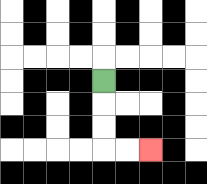{'start': '[4, 3]', 'end': '[6, 6]', 'path_directions': 'D,D,D,R,R', 'path_coordinates': '[[4, 3], [4, 4], [4, 5], [4, 6], [5, 6], [6, 6]]'}